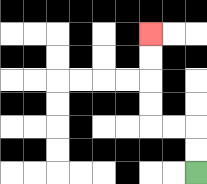{'start': '[8, 7]', 'end': '[6, 1]', 'path_directions': 'U,U,L,L,U,U,U,U', 'path_coordinates': '[[8, 7], [8, 6], [8, 5], [7, 5], [6, 5], [6, 4], [6, 3], [6, 2], [6, 1]]'}